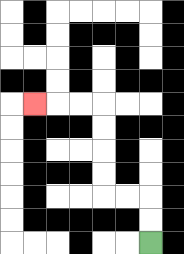{'start': '[6, 10]', 'end': '[1, 4]', 'path_directions': 'U,U,L,L,U,U,U,U,L,L,L', 'path_coordinates': '[[6, 10], [6, 9], [6, 8], [5, 8], [4, 8], [4, 7], [4, 6], [4, 5], [4, 4], [3, 4], [2, 4], [1, 4]]'}